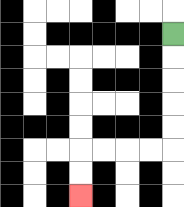{'start': '[7, 1]', 'end': '[3, 8]', 'path_directions': 'D,D,D,D,D,L,L,L,L,D,D', 'path_coordinates': '[[7, 1], [7, 2], [7, 3], [7, 4], [7, 5], [7, 6], [6, 6], [5, 6], [4, 6], [3, 6], [3, 7], [3, 8]]'}